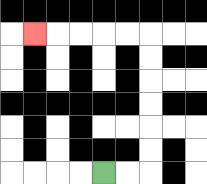{'start': '[4, 7]', 'end': '[1, 1]', 'path_directions': 'R,R,U,U,U,U,U,U,L,L,L,L,L', 'path_coordinates': '[[4, 7], [5, 7], [6, 7], [6, 6], [6, 5], [6, 4], [6, 3], [6, 2], [6, 1], [5, 1], [4, 1], [3, 1], [2, 1], [1, 1]]'}